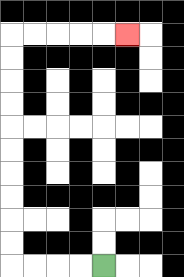{'start': '[4, 11]', 'end': '[5, 1]', 'path_directions': 'L,L,L,L,U,U,U,U,U,U,U,U,U,U,R,R,R,R,R', 'path_coordinates': '[[4, 11], [3, 11], [2, 11], [1, 11], [0, 11], [0, 10], [0, 9], [0, 8], [0, 7], [0, 6], [0, 5], [0, 4], [0, 3], [0, 2], [0, 1], [1, 1], [2, 1], [3, 1], [4, 1], [5, 1]]'}